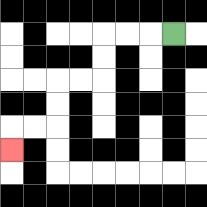{'start': '[7, 1]', 'end': '[0, 6]', 'path_directions': 'L,L,L,D,D,L,L,D,D,L,L,D', 'path_coordinates': '[[7, 1], [6, 1], [5, 1], [4, 1], [4, 2], [4, 3], [3, 3], [2, 3], [2, 4], [2, 5], [1, 5], [0, 5], [0, 6]]'}